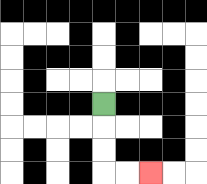{'start': '[4, 4]', 'end': '[6, 7]', 'path_directions': 'D,D,D,R,R', 'path_coordinates': '[[4, 4], [4, 5], [4, 6], [4, 7], [5, 7], [6, 7]]'}